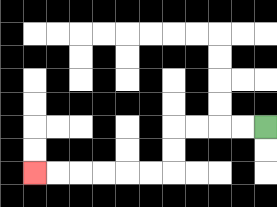{'start': '[11, 5]', 'end': '[1, 7]', 'path_directions': 'L,L,L,L,D,D,L,L,L,L,L,L', 'path_coordinates': '[[11, 5], [10, 5], [9, 5], [8, 5], [7, 5], [7, 6], [7, 7], [6, 7], [5, 7], [4, 7], [3, 7], [2, 7], [1, 7]]'}